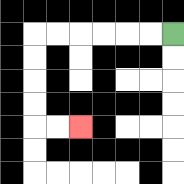{'start': '[7, 1]', 'end': '[3, 5]', 'path_directions': 'L,L,L,L,L,L,D,D,D,D,R,R', 'path_coordinates': '[[7, 1], [6, 1], [5, 1], [4, 1], [3, 1], [2, 1], [1, 1], [1, 2], [1, 3], [1, 4], [1, 5], [2, 5], [3, 5]]'}